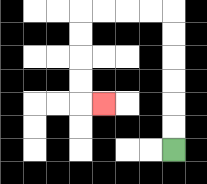{'start': '[7, 6]', 'end': '[4, 4]', 'path_directions': 'U,U,U,U,U,U,L,L,L,L,D,D,D,D,R', 'path_coordinates': '[[7, 6], [7, 5], [7, 4], [7, 3], [7, 2], [7, 1], [7, 0], [6, 0], [5, 0], [4, 0], [3, 0], [3, 1], [3, 2], [3, 3], [3, 4], [4, 4]]'}